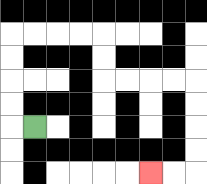{'start': '[1, 5]', 'end': '[6, 7]', 'path_directions': 'L,U,U,U,U,R,R,R,R,D,D,R,R,R,R,D,D,D,D,L,L', 'path_coordinates': '[[1, 5], [0, 5], [0, 4], [0, 3], [0, 2], [0, 1], [1, 1], [2, 1], [3, 1], [4, 1], [4, 2], [4, 3], [5, 3], [6, 3], [7, 3], [8, 3], [8, 4], [8, 5], [8, 6], [8, 7], [7, 7], [6, 7]]'}